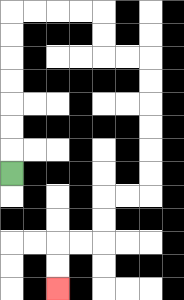{'start': '[0, 7]', 'end': '[2, 12]', 'path_directions': 'U,U,U,U,U,U,U,R,R,R,R,D,D,R,R,D,D,D,D,D,D,L,L,D,D,L,L,D,D', 'path_coordinates': '[[0, 7], [0, 6], [0, 5], [0, 4], [0, 3], [0, 2], [0, 1], [0, 0], [1, 0], [2, 0], [3, 0], [4, 0], [4, 1], [4, 2], [5, 2], [6, 2], [6, 3], [6, 4], [6, 5], [6, 6], [6, 7], [6, 8], [5, 8], [4, 8], [4, 9], [4, 10], [3, 10], [2, 10], [2, 11], [2, 12]]'}